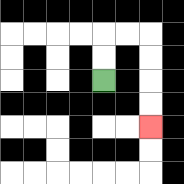{'start': '[4, 3]', 'end': '[6, 5]', 'path_directions': 'U,U,R,R,D,D,D,D', 'path_coordinates': '[[4, 3], [4, 2], [4, 1], [5, 1], [6, 1], [6, 2], [6, 3], [6, 4], [6, 5]]'}